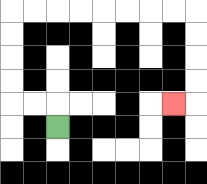{'start': '[2, 5]', 'end': '[7, 4]', 'path_directions': 'U,L,L,U,U,U,U,R,R,R,R,R,R,R,R,D,D,D,D,L', 'path_coordinates': '[[2, 5], [2, 4], [1, 4], [0, 4], [0, 3], [0, 2], [0, 1], [0, 0], [1, 0], [2, 0], [3, 0], [4, 0], [5, 0], [6, 0], [7, 0], [8, 0], [8, 1], [8, 2], [8, 3], [8, 4], [7, 4]]'}